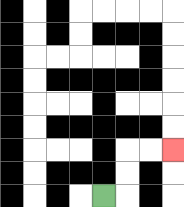{'start': '[4, 8]', 'end': '[7, 6]', 'path_directions': 'R,U,U,R,R', 'path_coordinates': '[[4, 8], [5, 8], [5, 7], [5, 6], [6, 6], [7, 6]]'}